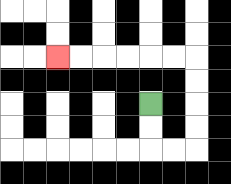{'start': '[6, 4]', 'end': '[2, 2]', 'path_directions': 'D,D,R,R,U,U,U,U,L,L,L,L,L,L', 'path_coordinates': '[[6, 4], [6, 5], [6, 6], [7, 6], [8, 6], [8, 5], [8, 4], [8, 3], [8, 2], [7, 2], [6, 2], [5, 2], [4, 2], [3, 2], [2, 2]]'}